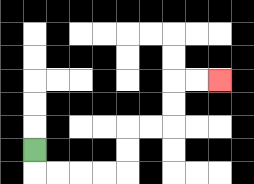{'start': '[1, 6]', 'end': '[9, 3]', 'path_directions': 'D,R,R,R,R,U,U,R,R,U,U,R,R', 'path_coordinates': '[[1, 6], [1, 7], [2, 7], [3, 7], [4, 7], [5, 7], [5, 6], [5, 5], [6, 5], [7, 5], [7, 4], [7, 3], [8, 3], [9, 3]]'}